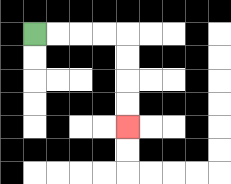{'start': '[1, 1]', 'end': '[5, 5]', 'path_directions': 'R,R,R,R,D,D,D,D', 'path_coordinates': '[[1, 1], [2, 1], [3, 1], [4, 1], [5, 1], [5, 2], [5, 3], [5, 4], [5, 5]]'}